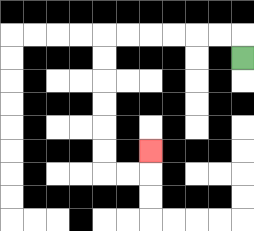{'start': '[10, 2]', 'end': '[6, 6]', 'path_directions': 'U,L,L,L,L,L,L,D,D,D,D,D,D,R,R,U', 'path_coordinates': '[[10, 2], [10, 1], [9, 1], [8, 1], [7, 1], [6, 1], [5, 1], [4, 1], [4, 2], [4, 3], [4, 4], [4, 5], [4, 6], [4, 7], [5, 7], [6, 7], [6, 6]]'}